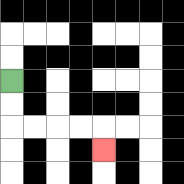{'start': '[0, 3]', 'end': '[4, 6]', 'path_directions': 'D,D,R,R,R,R,D', 'path_coordinates': '[[0, 3], [0, 4], [0, 5], [1, 5], [2, 5], [3, 5], [4, 5], [4, 6]]'}